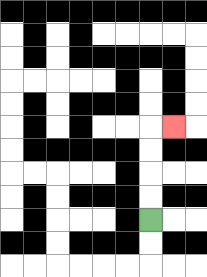{'start': '[6, 9]', 'end': '[7, 5]', 'path_directions': 'U,U,U,U,R', 'path_coordinates': '[[6, 9], [6, 8], [6, 7], [6, 6], [6, 5], [7, 5]]'}